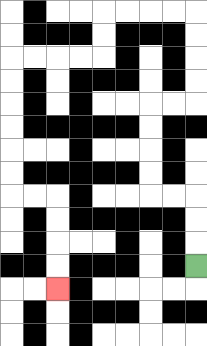{'start': '[8, 11]', 'end': '[2, 12]', 'path_directions': 'U,U,U,L,L,U,U,U,U,R,R,U,U,U,U,L,L,L,L,D,D,L,L,L,L,D,D,D,D,D,D,R,R,D,D,D,D', 'path_coordinates': '[[8, 11], [8, 10], [8, 9], [8, 8], [7, 8], [6, 8], [6, 7], [6, 6], [6, 5], [6, 4], [7, 4], [8, 4], [8, 3], [8, 2], [8, 1], [8, 0], [7, 0], [6, 0], [5, 0], [4, 0], [4, 1], [4, 2], [3, 2], [2, 2], [1, 2], [0, 2], [0, 3], [0, 4], [0, 5], [0, 6], [0, 7], [0, 8], [1, 8], [2, 8], [2, 9], [2, 10], [2, 11], [2, 12]]'}